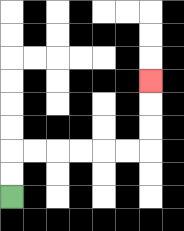{'start': '[0, 8]', 'end': '[6, 3]', 'path_directions': 'U,U,R,R,R,R,R,R,U,U,U', 'path_coordinates': '[[0, 8], [0, 7], [0, 6], [1, 6], [2, 6], [3, 6], [4, 6], [5, 6], [6, 6], [6, 5], [6, 4], [6, 3]]'}